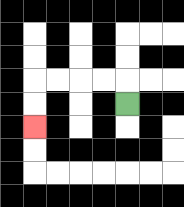{'start': '[5, 4]', 'end': '[1, 5]', 'path_directions': 'U,L,L,L,L,D,D', 'path_coordinates': '[[5, 4], [5, 3], [4, 3], [3, 3], [2, 3], [1, 3], [1, 4], [1, 5]]'}